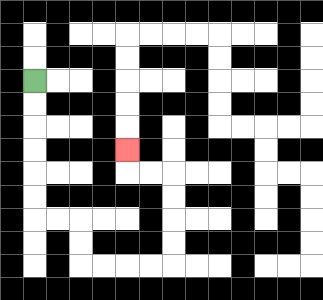{'start': '[1, 3]', 'end': '[5, 6]', 'path_directions': 'D,D,D,D,D,D,R,R,D,D,R,R,R,R,U,U,U,U,L,L,U', 'path_coordinates': '[[1, 3], [1, 4], [1, 5], [1, 6], [1, 7], [1, 8], [1, 9], [2, 9], [3, 9], [3, 10], [3, 11], [4, 11], [5, 11], [6, 11], [7, 11], [7, 10], [7, 9], [7, 8], [7, 7], [6, 7], [5, 7], [5, 6]]'}